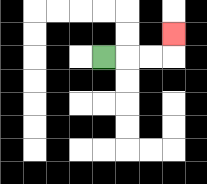{'start': '[4, 2]', 'end': '[7, 1]', 'path_directions': 'R,R,R,U', 'path_coordinates': '[[4, 2], [5, 2], [6, 2], [7, 2], [7, 1]]'}